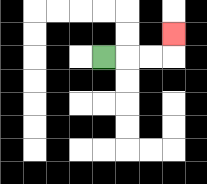{'start': '[4, 2]', 'end': '[7, 1]', 'path_directions': 'R,R,R,U', 'path_coordinates': '[[4, 2], [5, 2], [6, 2], [7, 2], [7, 1]]'}